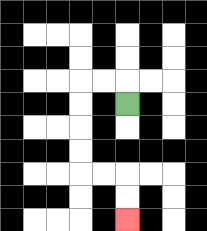{'start': '[5, 4]', 'end': '[5, 9]', 'path_directions': 'U,L,L,D,D,D,D,R,R,D,D', 'path_coordinates': '[[5, 4], [5, 3], [4, 3], [3, 3], [3, 4], [3, 5], [3, 6], [3, 7], [4, 7], [5, 7], [5, 8], [5, 9]]'}